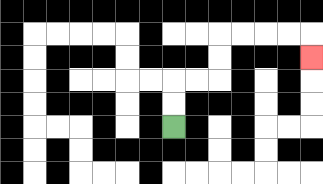{'start': '[7, 5]', 'end': '[13, 2]', 'path_directions': 'U,U,R,R,U,U,R,R,R,R,D', 'path_coordinates': '[[7, 5], [7, 4], [7, 3], [8, 3], [9, 3], [9, 2], [9, 1], [10, 1], [11, 1], [12, 1], [13, 1], [13, 2]]'}